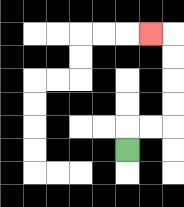{'start': '[5, 6]', 'end': '[6, 1]', 'path_directions': 'U,R,R,U,U,U,U,L', 'path_coordinates': '[[5, 6], [5, 5], [6, 5], [7, 5], [7, 4], [7, 3], [7, 2], [7, 1], [6, 1]]'}